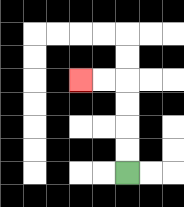{'start': '[5, 7]', 'end': '[3, 3]', 'path_directions': 'U,U,U,U,L,L', 'path_coordinates': '[[5, 7], [5, 6], [5, 5], [5, 4], [5, 3], [4, 3], [3, 3]]'}